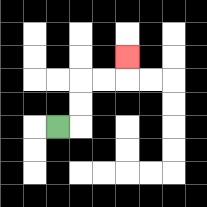{'start': '[2, 5]', 'end': '[5, 2]', 'path_directions': 'R,U,U,R,R,U', 'path_coordinates': '[[2, 5], [3, 5], [3, 4], [3, 3], [4, 3], [5, 3], [5, 2]]'}